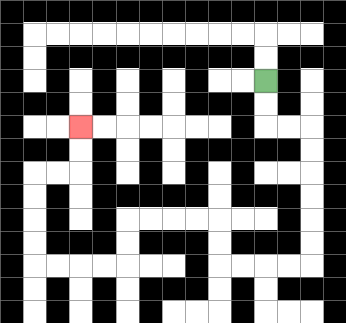{'start': '[11, 3]', 'end': '[3, 5]', 'path_directions': 'D,D,R,R,D,D,D,D,D,D,L,L,L,L,U,U,L,L,L,L,D,D,L,L,L,L,U,U,U,U,R,R,U,U', 'path_coordinates': '[[11, 3], [11, 4], [11, 5], [12, 5], [13, 5], [13, 6], [13, 7], [13, 8], [13, 9], [13, 10], [13, 11], [12, 11], [11, 11], [10, 11], [9, 11], [9, 10], [9, 9], [8, 9], [7, 9], [6, 9], [5, 9], [5, 10], [5, 11], [4, 11], [3, 11], [2, 11], [1, 11], [1, 10], [1, 9], [1, 8], [1, 7], [2, 7], [3, 7], [3, 6], [3, 5]]'}